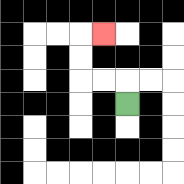{'start': '[5, 4]', 'end': '[4, 1]', 'path_directions': 'U,L,L,U,U,R', 'path_coordinates': '[[5, 4], [5, 3], [4, 3], [3, 3], [3, 2], [3, 1], [4, 1]]'}